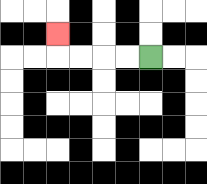{'start': '[6, 2]', 'end': '[2, 1]', 'path_directions': 'L,L,L,L,U', 'path_coordinates': '[[6, 2], [5, 2], [4, 2], [3, 2], [2, 2], [2, 1]]'}